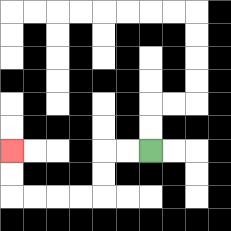{'start': '[6, 6]', 'end': '[0, 6]', 'path_directions': 'L,L,D,D,L,L,L,L,U,U', 'path_coordinates': '[[6, 6], [5, 6], [4, 6], [4, 7], [4, 8], [3, 8], [2, 8], [1, 8], [0, 8], [0, 7], [0, 6]]'}